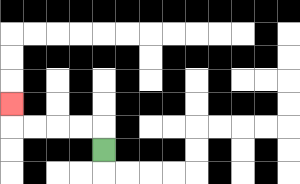{'start': '[4, 6]', 'end': '[0, 4]', 'path_directions': 'U,L,L,L,L,U', 'path_coordinates': '[[4, 6], [4, 5], [3, 5], [2, 5], [1, 5], [0, 5], [0, 4]]'}